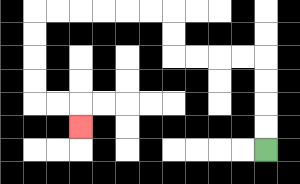{'start': '[11, 6]', 'end': '[3, 5]', 'path_directions': 'U,U,U,U,L,L,L,L,U,U,L,L,L,L,L,L,D,D,D,D,R,R,D', 'path_coordinates': '[[11, 6], [11, 5], [11, 4], [11, 3], [11, 2], [10, 2], [9, 2], [8, 2], [7, 2], [7, 1], [7, 0], [6, 0], [5, 0], [4, 0], [3, 0], [2, 0], [1, 0], [1, 1], [1, 2], [1, 3], [1, 4], [2, 4], [3, 4], [3, 5]]'}